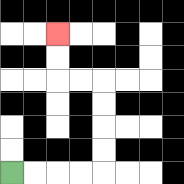{'start': '[0, 7]', 'end': '[2, 1]', 'path_directions': 'R,R,R,R,U,U,U,U,L,L,U,U', 'path_coordinates': '[[0, 7], [1, 7], [2, 7], [3, 7], [4, 7], [4, 6], [4, 5], [4, 4], [4, 3], [3, 3], [2, 3], [2, 2], [2, 1]]'}